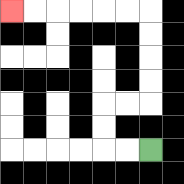{'start': '[6, 6]', 'end': '[0, 0]', 'path_directions': 'L,L,U,U,R,R,U,U,U,U,L,L,L,L,L,L', 'path_coordinates': '[[6, 6], [5, 6], [4, 6], [4, 5], [4, 4], [5, 4], [6, 4], [6, 3], [6, 2], [6, 1], [6, 0], [5, 0], [4, 0], [3, 0], [2, 0], [1, 0], [0, 0]]'}